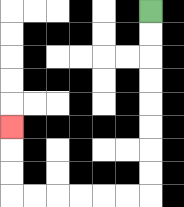{'start': '[6, 0]', 'end': '[0, 5]', 'path_directions': 'D,D,D,D,D,D,D,D,L,L,L,L,L,L,U,U,U', 'path_coordinates': '[[6, 0], [6, 1], [6, 2], [6, 3], [6, 4], [6, 5], [6, 6], [6, 7], [6, 8], [5, 8], [4, 8], [3, 8], [2, 8], [1, 8], [0, 8], [0, 7], [0, 6], [0, 5]]'}